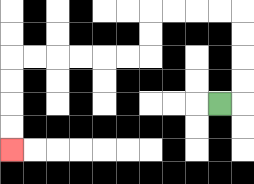{'start': '[9, 4]', 'end': '[0, 6]', 'path_directions': 'R,U,U,U,U,L,L,L,L,D,D,L,L,L,L,L,L,D,D,D,D', 'path_coordinates': '[[9, 4], [10, 4], [10, 3], [10, 2], [10, 1], [10, 0], [9, 0], [8, 0], [7, 0], [6, 0], [6, 1], [6, 2], [5, 2], [4, 2], [3, 2], [2, 2], [1, 2], [0, 2], [0, 3], [0, 4], [0, 5], [0, 6]]'}